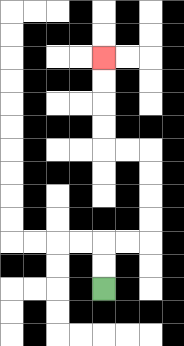{'start': '[4, 12]', 'end': '[4, 2]', 'path_directions': 'U,U,R,R,U,U,U,U,L,L,U,U,U,U', 'path_coordinates': '[[4, 12], [4, 11], [4, 10], [5, 10], [6, 10], [6, 9], [6, 8], [6, 7], [6, 6], [5, 6], [4, 6], [4, 5], [4, 4], [4, 3], [4, 2]]'}